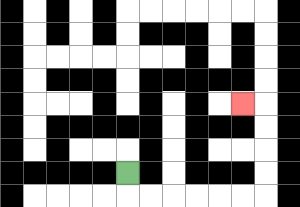{'start': '[5, 7]', 'end': '[10, 4]', 'path_directions': 'D,R,R,R,R,R,R,U,U,U,U,L', 'path_coordinates': '[[5, 7], [5, 8], [6, 8], [7, 8], [8, 8], [9, 8], [10, 8], [11, 8], [11, 7], [11, 6], [11, 5], [11, 4], [10, 4]]'}